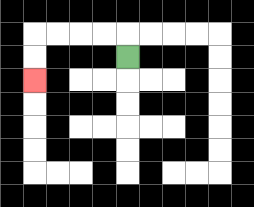{'start': '[5, 2]', 'end': '[1, 3]', 'path_directions': 'U,L,L,L,L,D,D', 'path_coordinates': '[[5, 2], [5, 1], [4, 1], [3, 1], [2, 1], [1, 1], [1, 2], [1, 3]]'}